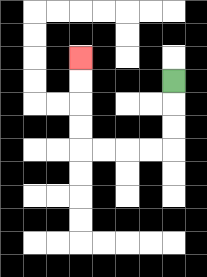{'start': '[7, 3]', 'end': '[3, 2]', 'path_directions': 'D,D,D,L,L,L,L,U,U,U,U', 'path_coordinates': '[[7, 3], [7, 4], [7, 5], [7, 6], [6, 6], [5, 6], [4, 6], [3, 6], [3, 5], [3, 4], [3, 3], [3, 2]]'}